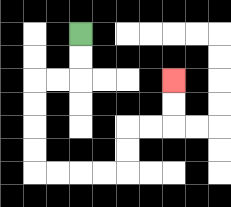{'start': '[3, 1]', 'end': '[7, 3]', 'path_directions': 'D,D,L,L,D,D,D,D,R,R,R,R,U,U,R,R,U,U', 'path_coordinates': '[[3, 1], [3, 2], [3, 3], [2, 3], [1, 3], [1, 4], [1, 5], [1, 6], [1, 7], [2, 7], [3, 7], [4, 7], [5, 7], [5, 6], [5, 5], [6, 5], [7, 5], [7, 4], [7, 3]]'}